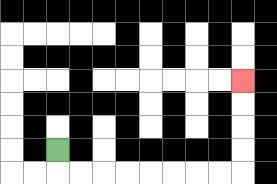{'start': '[2, 6]', 'end': '[10, 3]', 'path_directions': 'D,R,R,R,R,R,R,R,R,U,U,U,U', 'path_coordinates': '[[2, 6], [2, 7], [3, 7], [4, 7], [5, 7], [6, 7], [7, 7], [8, 7], [9, 7], [10, 7], [10, 6], [10, 5], [10, 4], [10, 3]]'}